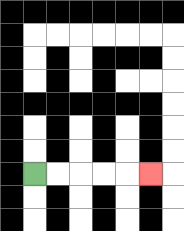{'start': '[1, 7]', 'end': '[6, 7]', 'path_directions': 'R,R,R,R,R', 'path_coordinates': '[[1, 7], [2, 7], [3, 7], [4, 7], [5, 7], [6, 7]]'}